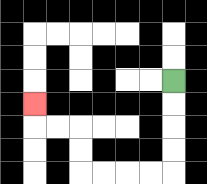{'start': '[7, 3]', 'end': '[1, 4]', 'path_directions': 'D,D,D,D,L,L,L,L,U,U,L,L,U', 'path_coordinates': '[[7, 3], [7, 4], [7, 5], [7, 6], [7, 7], [6, 7], [5, 7], [4, 7], [3, 7], [3, 6], [3, 5], [2, 5], [1, 5], [1, 4]]'}